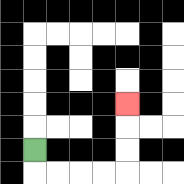{'start': '[1, 6]', 'end': '[5, 4]', 'path_directions': 'D,R,R,R,R,U,U,U', 'path_coordinates': '[[1, 6], [1, 7], [2, 7], [3, 7], [4, 7], [5, 7], [5, 6], [5, 5], [5, 4]]'}